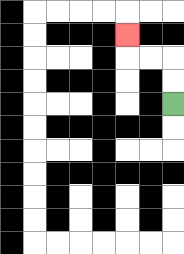{'start': '[7, 4]', 'end': '[5, 1]', 'path_directions': 'U,U,L,L,U', 'path_coordinates': '[[7, 4], [7, 3], [7, 2], [6, 2], [5, 2], [5, 1]]'}